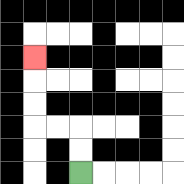{'start': '[3, 7]', 'end': '[1, 2]', 'path_directions': 'U,U,L,L,U,U,U', 'path_coordinates': '[[3, 7], [3, 6], [3, 5], [2, 5], [1, 5], [1, 4], [1, 3], [1, 2]]'}